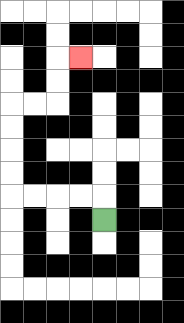{'start': '[4, 9]', 'end': '[3, 2]', 'path_directions': 'U,L,L,L,L,U,U,U,U,R,R,U,U,R', 'path_coordinates': '[[4, 9], [4, 8], [3, 8], [2, 8], [1, 8], [0, 8], [0, 7], [0, 6], [0, 5], [0, 4], [1, 4], [2, 4], [2, 3], [2, 2], [3, 2]]'}